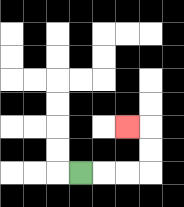{'start': '[3, 7]', 'end': '[5, 5]', 'path_directions': 'R,R,R,U,U,L', 'path_coordinates': '[[3, 7], [4, 7], [5, 7], [6, 7], [6, 6], [6, 5], [5, 5]]'}